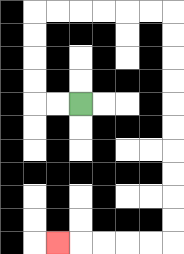{'start': '[3, 4]', 'end': '[2, 10]', 'path_directions': 'L,L,U,U,U,U,R,R,R,R,R,R,D,D,D,D,D,D,D,D,D,D,L,L,L,L,L', 'path_coordinates': '[[3, 4], [2, 4], [1, 4], [1, 3], [1, 2], [1, 1], [1, 0], [2, 0], [3, 0], [4, 0], [5, 0], [6, 0], [7, 0], [7, 1], [7, 2], [7, 3], [7, 4], [7, 5], [7, 6], [7, 7], [7, 8], [7, 9], [7, 10], [6, 10], [5, 10], [4, 10], [3, 10], [2, 10]]'}